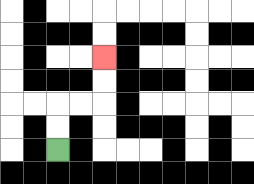{'start': '[2, 6]', 'end': '[4, 2]', 'path_directions': 'U,U,R,R,U,U', 'path_coordinates': '[[2, 6], [2, 5], [2, 4], [3, 4], [4, 4], [4, 3], [4, 2]]'}